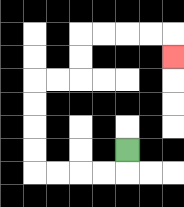{'start': '[5, 6]', 'end': '[7, 2]', 'path_directions': 'D,L,L,L,L,U,U,U,U,R,R,U,U,R,R,R,R,D', 'path_coordinates': '[[5, 6], [5, 7], [4, 7], [3, 7], [2, 7], [1, 7], [1, 6], [1, 5], [1, 4], [1, 3], [2, 3], [3, 3], [3, 2], [3, 1], [4, 1], [5, 1], [6, 1], [7, 1], [7, 2]]'}